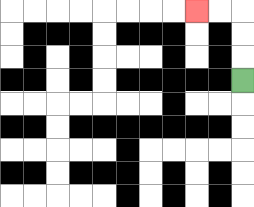{'start': '[10, 3]', 'end': '[8, 0]', 'path_directions': 'U,U,U,L,L', 'path_coordinates': '[[10, 3], [10, 2], [10, 1], [10, 0], [9, 0], [8, 0]]'}